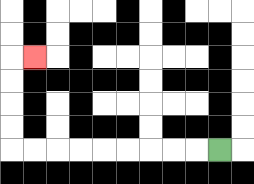{'start': '[9, 6]', 'end': '[1, 2]', 'path_directions': 'L,L,L,L,L,L,L,L,L,U,U,U,U,R', 'path_coordinates': '[[9, 6], [8, 6], [7, 6], [6, 6], [5, 6], [4, 6], [3, 6], [2, 6], [1, 6], [0, 6], [0, 5], [0, 4], [0, 3], [0, 2], [1, 2]]'}